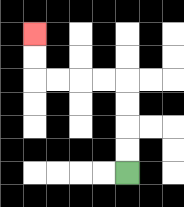{'start': '[5, 7]', 'end': '[1, 1]', 'path_directions': 'U,U,U,U,L,L,L,L,U,U', 'path_coordinates': '[[5, 7], [5, 6], [5, 5], [5, 4], [5, 3], [4, 3], [3, 3], [2, 3], [1, 3], [1, 2], [1, 1]]'}